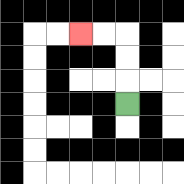{'start': '[5, 4]', 'end': '[3, 1]', 'path_directions': 'U,U,U,L,L', 'path_coordinates': '[[5, 4], [5, 3], [5, 2], [5, 1], [4, 1], [3, 1]]'}